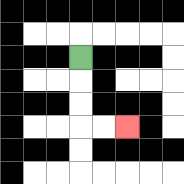{'start': '[3, 2]', 'end': '[5, 5]', 'path_directions': 'D,D,D,R,R', 'path_coordinates': '[[3, 2], [3, 3], [3, 4], [3, 5], [4, 5], [5, 5]]'}